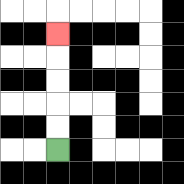{'start': '[2, 6]', 'end': '[2, 1]', 'path_directions': 'U,U,U,U,U', 'path_coordinates': '[[2, 6], [2, 5], [2, 4], [2, 3], [2, 2], [2, 1]]'}